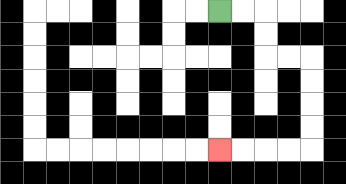{'start': '[9, 0]', 'end': '[9, 6]', 'path_directions': 'R,R,D,D,R,R,D,D,D,D,L,L,L,L', 'path_coordinates': '[[9, 0], [10, 0], [11, 0], [11, 1], [11, 2], [12, 2], [13, 2], [13, 3], [13, 4], [13, 5], [13, 6], [12, 6], [11, 6], [10, 6], [9, 6]]'}